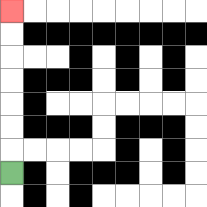{'start': '[0, 7]', 'end': '[0, 0]', 'path_directions': 'U,U,U,U,U,U,U', 'path_coordinates': '[[0, 7], [0, 6], [0, 5], [0, 4], [0, 3], [0, 2], [0, 1], [0, 0]]'}